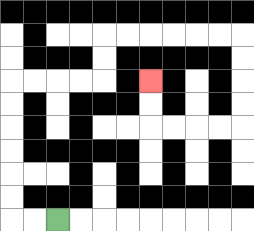{'start': '[2, 9]', 'end': '[6, 3]', 'path_directions': 'L,L,U,U,U,U,U,U,R,R,R,R,U,U,R,R,R,R,R,R,D,D,D,D,L,L,L,L,U,U', 'path_coordinates': '[[2, 9], [1, 9], [0, 9], [0, 8], [0, 7], [0, 6], [0, 5], [0, 4], [0, 3], [1, 3], [2, 3], [3, 3], [4, 3], [4, 2], [4, 1], [5, 1], [6, 1], [7, 1], [8, 1], [9, 1], [10, 1], [10, 2], [10, 3], [10, 4], [10, 5], [9, 5], [8, 5], [7, 5], [6, 5], [6, 4], [6, 3]]'}